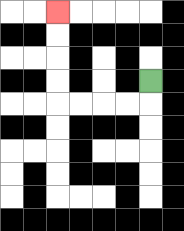{'start': '[6, 3]', 'end': '[2, 0]', 'path_directions': 'D,L,L,L,L,U,U,U,U', 'path_coordinates': '[[6, 3], [6, 4], [5, 4], [4, 4], [3, 4], [2, 4], [2, 3], [2, 2], [2, 1], [2, 0]]'}